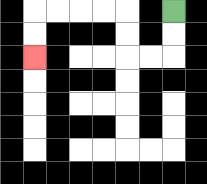{'start': '[7, 0]', 'end': '[1, 2]', 'path_directions': 'D,D,L,L,U,U,L,L,L,L,D,D', 'path_coordinates': '[[7, 0], [7, 1], [7, 2], [6, 2], [5, 2], [5, 1], [5, 0], [4, 0], [3, 0], [2, 0], [1, 0], [1, 1], [1, 2]]'}